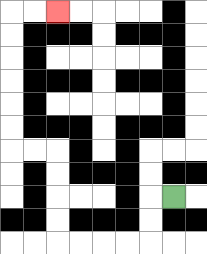{'start': '[7, 8]', 'end': '[2, 0]', 'path_directions': 'L,D,D,L,L,L,L,U,U,U,U,L,L,U,U,U,U,U,U,R,R', 'path_coordinates': '[[7, 8], [6, 8], [6, 9], [6, 10], [5, 10], [4, 10], [3, 10], [2, 10], [2, 9], [2, 8], [2, 7], [2, 6], [1, 6], [0, 6], [0, 5], [0, 4], [0, 3], [0, 2], [0, 1], [0, 0], [1, 0], [2, 0]]'}